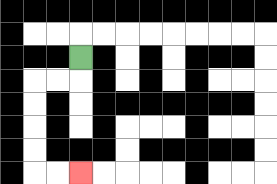{'start': '[3, 2]', 'end': '[3, 7]', 'path_directions': 'D,L,L,D,D,D,D,R,R', 'path_coordinates': '[[3, 2], [3, 3], [2, 3], [1, 3], [1, 4], [1, 5], [1, 6], [1, 7], [2, 7], [3, 7]]'}